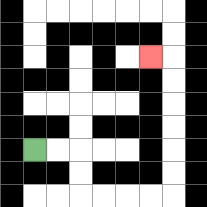{'start': '[1, 6]', 'end': '[6, 2]', 'path_directions': 'R,R,D,D,R,R,R,R,U,U,U,U,U,U,L', 'path_coordinates': '[[1, 6], [2, 6], [3, 6], [3, 7], [3, 8], [4, 8], [5, 8], [6, 8], [7, 8], [7, 7], [7, 6], [7, 5], [7, 4], [7, 3], [7, 2], [6, 2]]'}